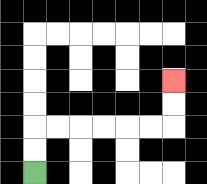{'start': '[1, 7]', 'end': '[7, 3]', 'path_directions': 'U,U,R,R,R,R,R,R,U,U', 'path_coordinates': '[[1, 7], [1, 6], [1, 5], [2, 5], [3, 5], [4, 5], [5, 5], [6, 5], [7, 5], [7, 4], [7, 3]]'}